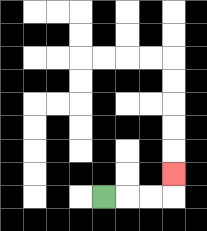{'start': '[4, 8]', 'end': '[7, 7]', 'path_directions': 'R,R,R,U', 'path_coordinates': '[[4, 8], [5, 8], [6, 8], [7, 8], [7, 7]]'}